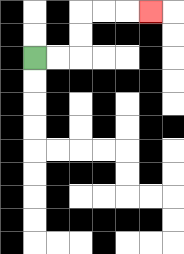{'start': '[1, 2]', 'end': '[6, 0]', 'path_directions': 'R,R,U,U,R,R,R', 'path_coordinates': '[[1, 2], [2, 2], [3, 2], [3, 1], [3, 0], [4, 0], [5, 0], [6, 0]]'}